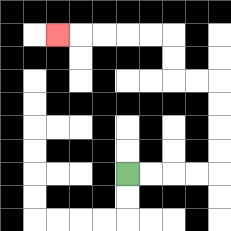{'start': '[5, 7]', 'end': '[2, 1]', 'path_directions': 'R,R,R,R,U,U,U,U,L,L,U,U,L,L,L,L,L', 'path_coordinates': '[[5, 7], [6, 7], [7, 7], [8, 7], [9, 7], [9, 6], [9, 5], [9, 4], [9, 3], [8, 3], [7, 3], [7, 2], [7, 1], [6, 1], [5, 1], [4, 1], [3, 1], [2, 1]]'}